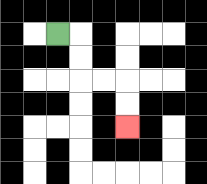{'start': '[2, 1]', 'end': '[5, 5]', 'path_directions': 'R,D,D,R,R,D,D', 'path_coordinates': '[[2, 1], [3, 1], [3, 2], [3, 3], [4, 3], [5, 3], [5, 4], [5, 5]]'}